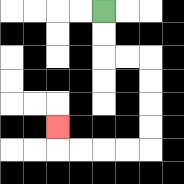{'start': '[4, 0]', 'end': '[2, 5]', 'path_directions': 'D,D,R,R,D,D,D,D,L,L,L,L,U', 'path_coordinates': '[[4, 0], [4, 1], [4, 2], [5, 2], [6, 2], [6, 3], [6, 4], [6, 5], [6, 6], [5, 6], [4, 6], [3, 6], [2, 6], [2, 5]]'}